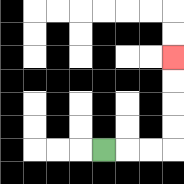{'start': '[4, 6]', 'end': '[7, 2]', 'path_directions': 'R,R,R,U,U,U,U', 'path_coordinates': '[[4, 6], [5, 6], [6, 6], [7, 6], [7, 5], [7, 4], [7, 3], [7, 2]]'}